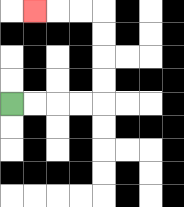{'start': '[0, 4]', 'end': '[1, 0]', 'path_directions': 'R,R,R,R,U,U,U,U,L,L,L', 'path_coordinates': '[[0, 4], [1, 4], [2, 4], [3, 4], [4, 4], [4, 3], [4, 2], [4, 1], [4, 0], [3, 0], [2, 0], [1, 0]]'}